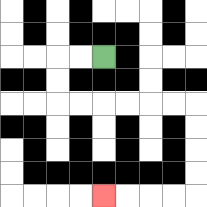{'start': '[4, 2]', 'end': '[4, 8]', 'path_directions': 'L,L,D,D,R,R,R,R,R,R,D,D,D,D,L,L,L,L', 'path_coordinates': '[[4, 2], [3, 2], [2, 2], [2, 3], [2, 4], [3, 4], [4, 4], [5, 4], [6, 4], [7, 4], [8, 4], [8, 5], [8, 6], [8, 7], [8, 8], [7, 8], [6, 8], [5, 8], [4, 8]]'}